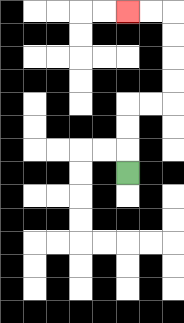{'start': '[5, 7]', 'end': '[5, 0]', 'path_directions': 'U,U,U,R,R,U,U,U,U,L,L', 'path_coordinates': '[[5, 7], [5, 6], [5, 5], [5, 4], [6, 4], [7, 4], [7, 3], [7, 2], [7, 1], [7, 0], [6, 0], [5, 0]]'}